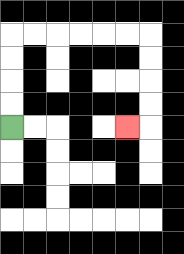{'start': '[0, 5]', 'end': '[5, 5]', 'path_directions': 'U,U,U,U,R,R,R,R,R,R,D,D,D,D,L', 'path_coordinates': '[[0, 5], [0, 4], [0, 3], [0, 2], [0, 1], [1, 1], [2, 1], [3, 1], [4, 1], [5, 1], [6, 1], [6, 2], [6, 3], [6, 4], [6, 5], [5, 5]]'}